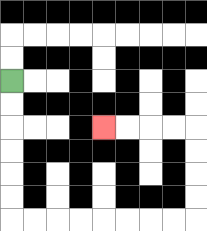{'start': '[0, 3]', 'end': '[4, 5]', 'path_directions': 'D,D,D,D,D,D,R,R,R,R,R,R,R,R,U,U,U,U,L,L,L,L', 'path_coordinates': '[[0, 3], [0, 4], [0, 5], [0, 6], [0, 7], [0, 8], [0, 9], [1, 9], [2, 9], [3, 9], [4, 9], [5, 9], [6, 9], [7, 9], [8, 9], [8, 8], [8, 7], [8, 6], [8, 5], [7, 5], [6, 5], [5, 5], [4, 5]]'}